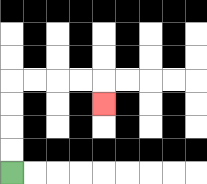{'start': '[0, 7]', 'end': '[4, 4]', 'path_directions': 'U,U,U,U,R,R,R,R,D', 'path_coordinates': '[[0, 7], [0, 6], [0, 5], [0, 4], [0, 3], [1, 3], [2, 3], [3, 3], [4, 3], [4, 4]]'}